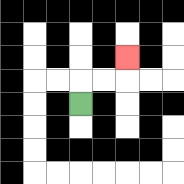{'start': '[3, 4]', 'end': '[5, 2]', 'path_directions': 'U,R,R,U', 'path_coordinates': '[[3, 4], [3, 3], [4, 3], [5, 3], [5, 2]]'}